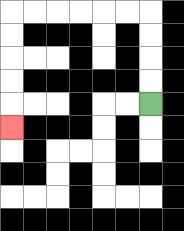{'start': '[6, 4]', 'end': '[0, 5]', 'path_directions': 'U,U,U,U,L,L,L,L,L,L,D,D,D,D,D', 'path_coordinates': '[[6, 4], [6, 3], [6, 2], [6, 1], [6, 0], [5, 0], [4, 0], [3, 0], [2, 0], [1, 0], [0, 0], [0, 1], [0, 2], [0, 3], [0, 4], [0, 5]]'}